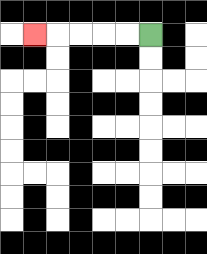{'start': '[6, 1]', 'end': '[1, 1]', 'path_directions': 'L,L,L,L,L', 'path_coordinates': '[[6, 1], [5, 1], [4, 1], [3, 1], [2, 1], [1, 1]]'}